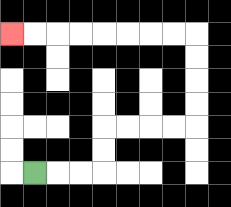{'start': '[1, 7]', 'end': '[0, 1]', 'path_directions': 'R,R,R,U,U,R,R,R,R,U,U,U,U,L,L,L,L,L,L,L,L', 'path_coordinates': '[[1, 7], [2, 7], [3, 7], [4, 7], [4, 6], [4, 5], [5, 5], [6, 5], [7, 5], [8, 5], [8, 4], [8, 3], [8, 2], [8, 1], [7, 1], [6, 1], [5, 1], [4, 1], [3, 1], [2, 1], [1, 1], [0, 1]]'}